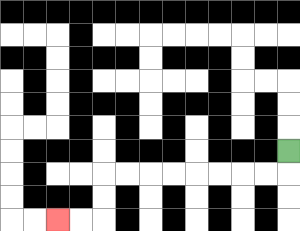{'start': '[12, 6]', 'end': '[2, 9]', 'path_directions': 'D,L,L,L,L,L,L,L,L,D,D,L,L', 'path_coordinates': '[[12, 6], [12, 7], [11, 7], [10, 7], [9, 7], [8, 7], [7, 7], [6, 7], [5, 7], [4, 7], [4, 8], [4, 9], [3, 9], [2, 9]]'}